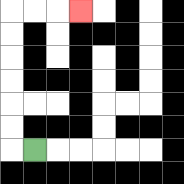{'start': '[1, 6]', 'end': '[3, 0]', 'path_directions': 'L,U,U,U,U,U,U,R,R,R', 'path_coordinates': '[[1, 6], [0, 6], [0, 5], [0, 4], [0, 3], [0, 2], [0, 1], [0, 0], [1, 0], [2, 0], [3, 0]]'}